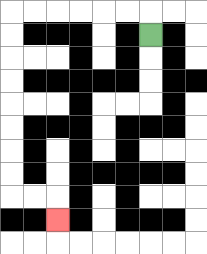{'start': '[6, 1]', 'end': '[2, 9]', 'path_directions': 'U,L,L,L,L,L,L,D,D,D,D,D,D,D,D,R,R,D', 'path_coordinates': '[[6, 1], [6, 0], [5, 0], [4, 0], [3, 0], [2, 0], [1, 0], [0, 0], [0, 1], [0, 2], [0, 3], [0, 4], [0, 5], [0, 6], [0, 7], [0, 8], [1, 8], [2, 8], [2, 9]]'}